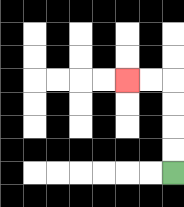{'start': '[7, 7]', 'end': '[5, 3]', 'path_directions': 'U,U,U,U,L,L', 'path_coordinates': '[[7, 7], [7, 6], [7, 5], [7, 4], [7, 3], [6, 3], [5, 3]]'}